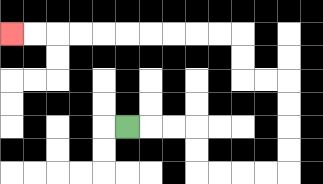{'start': '[5, 5]', 'end': '[0, 1]', 'path_directions': 'R,R,R,D,D,R,R,R,R,U,U,U,U,L,L,U,U,L,L,L,L,L,L,L,L,L,L', 'path_coordinates': '[[5, 5], [6, 5], [7, 5], [8, 5], [8, 6], [8, 7], [9, 7], [10, 7], [11, 7], [12, 7], [12, 6], [12, 5], [12, 4], [12, 3], [11, 3], [10, 3], [10, 2], [10, 1], [9, 1], [8, 1], [7, 1], [6, 1], [5, 1], [4, 1], [3, 1], [2, 1], [1, 1], [0, 1]]'}